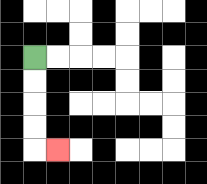{'start': '[1, 2]', 'end': '[2, 6]', 'path_directions': 'D,D,D,D,R', 'path_coordinates': '[[1, 2], [1, 3], [1, 4], [1, 5], [1, 6], [2, 6]]'}